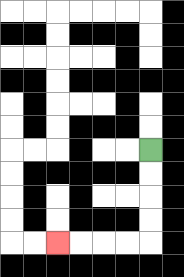{'start': '[6, 6]', 'end': '[2, 10]', 'path_directions': 'D,D,D,D,L,L,L,L', 'path_coordinates': '[[6, 6], [6, 7], [6, 8], [6, 9], [6, 10], [5, 10], [4, 10], [3, 10], [2, 10]]'}